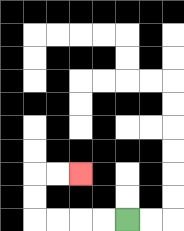{'start': '[5, 9]', 'end': '[3, 7]', 'path_directions': 'L,L,L,L,U,U,R,R', 'path_coordinates': '[[5, 9], [4, 9], [3, 9], [2, 9], [1, 9], [1, 8], [1, 7], [2, 7], [3, 7]]'}